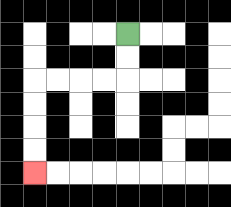{'start': '[5, 1]', 'end': '[1, 7]', 'path_directions': 'D,D,L,L,L,L,D,D,D,D', 'path_coordinates': '[[5, 1], [5, 2], [5, 3], [4, 3], [3, 3], [2, 3], [1, 3], [1, 4], [1, 5], [1, 6], [1, 7]]'}